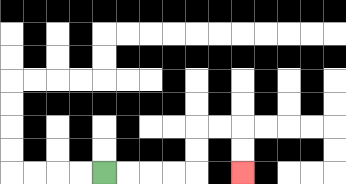{'start': '[4, 7]', 'end': '[10, 7]', 'path_directions': 'R,R,R,R,U,U,R,R,D,D', 'path_coordinates': '[[4, 7], [5, 7], [6, 7], [7, 7], [8, 7], [8, 6], [8, 5], [9, 5], [10, 5], [10, 6], [10, 7]]'}